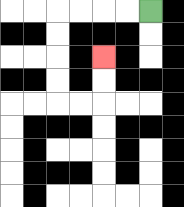{'start': '[6, 0]', 'end': '[4, 2]', 'path_directions': 'L,L,L,L,D,D,D,D,R,R,U,U', 'path_coordinates': '[[6, 0], [5, 0], [4, 0], [3, 0], [2, 0], [2, 1], [2, 2], [2, 3], [2, 4], [3, 4], [4, 4], [4, 3], [4, 2]]'}